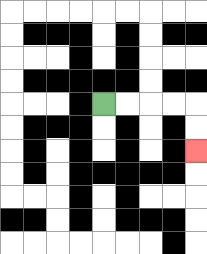{'start': '[4, 4]', 'end': '[8, 6]', 'path_directions': 'R,R,R,R,D,D', 'path_coordinates': '[[4, 4], [5, 4], [6, 4], [7, 4], [8, 4], [8, 5], [8, 6]]'}